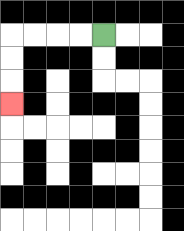{'start': '[4, 1]', 'end': '[0, 4]', 'path_directions': 'L,L,L,L,D,D,D', 'path_coordinates': '[[4, 1], [3, 1], [2, 1], [1, 1], [0, 1], [0, 2], [0, 3], [0, 4]]'}